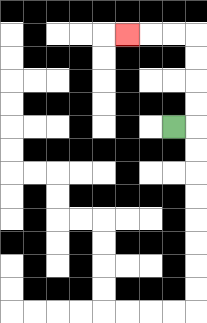{'start': '[7, 5]', 'end': '[5, 1]', 'path_directions': 'R,U,U,U,U,L,L,L', 'path_coordinates': '[[7, 5], [8, 5], [8, 4], [8, 3], [8, 2], [8, 1], [7, 1], [6, 1], [5, 1]]'}